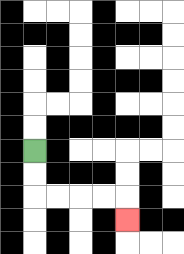{'start': '[1, 6]', 'end': '[5, 9]', 'path_directions': 'D,D,R,R,R,R,D', 'path_coordinates': '[[1, 6], [1, 7], [1, 8], [2, 8], [3, 8], [4, 8], [5, 8], [5, 9]]'}